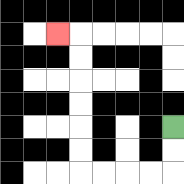{'start': '[7, 5]', 'end': '[2, 1]', 'path_directions': 'D,D,L,L,L,L,U,U,U,U,U,U,L', 'path_coordinates': '[[7, 5], [7, 6], [7, 7], [6, 7], [5, 7], [4, 7], [3, 7], [3, 6], [3, 5], [3, 4], [3, 3], [3, 2], [3, 1], [2, 1]]'}